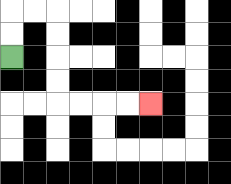{'start': '[0, 2]', 'end': '[6, 4]', 'path_directions': 'U,U,R,R,D,D,D,D,R,R,R,R', 'path_coordinates': '[[0, 2], [0, 1], [0, 0], [1, 0], [2, 0], [2, 1], [2, 2], [2, 3], [2, 4], [3, 4], [4, 4], [5, 4], [6, 4]]'}